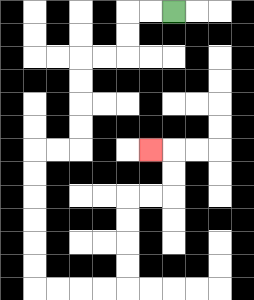{'start': '[7, 0]', 'end': '[6, 6]', 'path_directions': 'L,L,D,D,L,L,D,D,D,D,L,L,D,D,D,D,D,D,R,R,R,R,U,U,U,U,R,R,U,U,L', 'path_coordinates': '[[7, 0], [6, 0], [5, 0], [5, 1], [5, 2], [4, 2], [3, 2], [3, 3], [3, 4], [3, 5], [3, 6], [2, 6], [1, 6], [1, 7], [1, 8], [1, 9], [1, 10], [1, 11], [1, 12], [2, 12], [3, 12], [4, 12], [5, 12], [5, 11], [5, 10], [5, 9], [5, 8], [6, 8], [7, 8], [7, 7], [7, 6], [6, 6]]'}